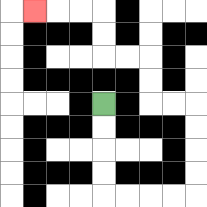{'start': '[4, 4]', 'end': '[1, 0]', 'path_directions': 'D,D,D,D,R,R,R,R,U,U,U,U,L,L,U,U,L,L,U,U,L,L,L', 'path_coordinates': '[[4, 4], [4, 5], [4, 6], [4, 7], [4, 8], [5, 8], [6, 8], [7, 8], [8, 8], [8, 7], [8, 6], [8, 5], [8, 4], [7, 4], [6, 4], [6, 3], [6, 2], [5, 2], [4, 2], [4, 1], [4, 0], [3, 0], [2, 0], [1, 0]]'}